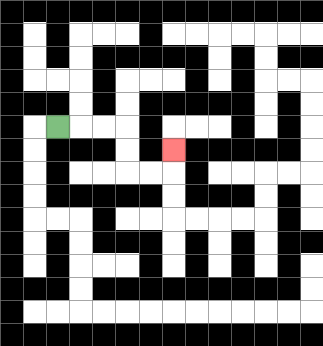{'start': '[2, 5]', 'end': '[7, 6]', 'path_directions': 'R,R,R,D,D,R,R,U', 'path_coordinates': '[[2, 5], [3, 5], [4, 5], [5, 5], [5, 6], [5, 7], [6, 7], [7, 7], [7, 6]]'}